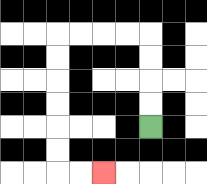{'start': '[6, 5]', 'end': '[4, 7]', 'path_directions': 'U,U,U,U,L,L,L,L,D,D,D,D,D,D,R,R', 'path_coordinates': '[[6, 5], [6, 4], [6, 3], [6, 2], [6, 1], [5, 1], [4, 1], [3, 1], [2, 1], [2, 2], [2, 3], [2, 4], [2, 5], [2, 6], [2, 7], [3, 7], [4, 7]]'}